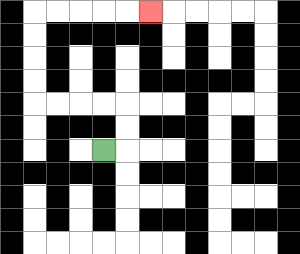{'start': '[4, 6]', 'end': '[6, 0]', 'path_directions': 'R,U,U,L,L,L,L,U,U,U,U,R,R,R,R,R', 'path_coordinates': '[[4, 6], [5, 6], [5, 5], [5, 4], [4, 4], [3, 4], [2, 4], [1, 4], [1, 3], [1, 2], [1, 1], [1, 0], [2, 0], [3, 0], [4, 0], [5, 0], [6, 0]]'}